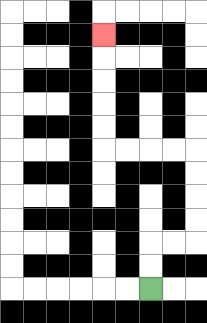{'start': '[6, 12]', 'end': '[4, 1]', 'path_directions': 'U,U,R,R,U,U,U,U,L,L,L,L,U,U,U,U,U', 'path_coordinates': '[[6, 12], [6, 11], [6, 10], [7, 10], [8, 10], [8, 9], [8, 8], [8, 7], [8, 6], [7, 6], [6, 6], [5, 6], [4, 6], [4, 5], [4, 4], [4, 3], [4, 2], [4, 1]]'}